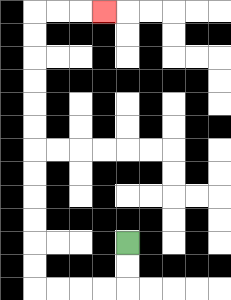{'start': '[5, 10]', 'end': '[4, 0]', 'path_directions': 'D,D,L,L,L,L,U,U,U,U,U,U,U,U,U,U,U,U,R,R,R', 'path_coordinates': '[[5, 10], [5, 11], [5, 12], [4, 12], [3, 12], [2, 12], [1, 12], [1, 11], [1, 10], [1, 9], [1, 8], [1, 7], [1, 6], [1, 5], [1, 4], [1, 3], [1, 2], [1, 1], [1, 0], [2, 0], [3, 0], [4, 0]]'}